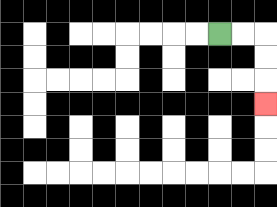{'start': '[9, 1]', 'end': '[11, 4]', 'path_directions': 'R,R,D,D,D', 'path_coordinates': '[[9, 1], [10, 1], [11, 1], [11, 2], [11, 3], [11, 4]]'}